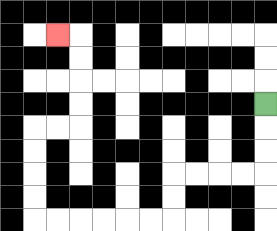{'start': '[11, 4]', 'end': '[2, 1]', 'path_directions': 'D,D,D,L,L,L,L,D,D,L,L,L,L,L,L,U,U,U,U,R,R,U,U,U,U,L', 'path_coordinates': '[[11, 4], [11, 5], [11, 6], [11, 7], [10, 7], [9, 7], [8, 7], [7, 7], [7, 8], [7, 9], [6, 9], [5, 9], [4, 9], [3, 9], [2, 9], [1, 9], [1, 8], [1, 7], [1, 6], [1, 5], [2, 5], [3, 5], [3, 4], [3, 3], [3, 2], [3, 1], [2, 1]]'}